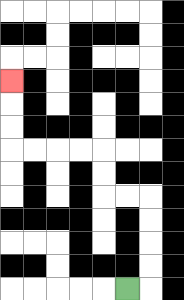{'start': '[5, 12]', 'end': '[0, 3]', 'path_directions': 'R,U,U,U,U,L,L,U,U,L,L,L,L,U,U,U', 'path_coordinates': '[[5, 12], [6, 12], [6, 11], [6, 10], [6, 9], [6, 8], [5, 8], [4, 8], [4, 7], [4, 6], [3, 6], [2, 6], [1, 6], [0, 6], [0, 5], [0, 4], [0, 3]]'}